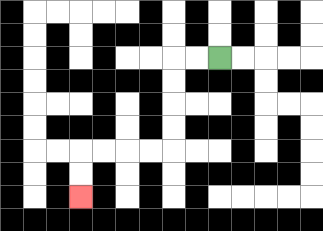{'start': '[9, 2]', 'end': '[3, 8]', 'path_directions': 'L,L,D,D,D,D,L,L,L,L,D,D', 'path_coordinates': '[[9, 2], [8, 2], [7, 2], [7, 3], [7, 4], [7, 5], [7, 6], [6, 6], [5, 6], [4, 6], [3, 6], [3, 7], [3, 8]]'}